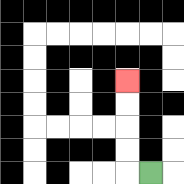{'start': '[6, 7]', 'end': '[5, 3]', 'path_directions': 'L,U,U,U,U', 'path_coordinates': '[[6, 7], [5, 7], [5, 6], [5, 5], [5, 4], [5, 3]]'}